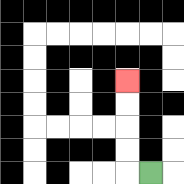{'start': '[6, 7]', 'end': '[5, 3]', 'path_directions': 'L,U,U,U,U', 'path_coordinates': '[[6, 7], [5, 7], [5, 6], [5, 5], [5, 4], [5, 3]]'}